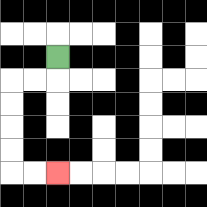{'start': '[2, 2]', 'end': '[2, 7]', 'path_directions': 'D,L,L,D,D,D,D,R,R', 'path_coordinates': '[[2, 2], [2, 3], [1, 3], [0, 3], [0, 4], [0, 5], [0, 6], [0, 7], [1, 7], [2, 7]]'}